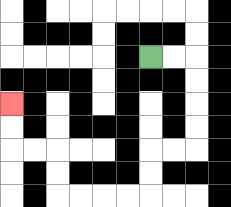{'start': '[6, 2]', 'end': '[0, 4]', 'path_directions': 'R,R,D,D,D,D,L,L,D,D,L,L,L,L,U,U,L,L,U,U', 'path_coordinates': '[[6, 2], [7, 2], [8, 2], [8, 3], [8, 4], [8, 5], [8, 6], [7, 6], [6, 6], [6, 7], [6, 8], [5, 8], [4, 8], [3, 8], [2, 8], [2, 7], [2, 6], [1, 6], [0, 6], [0, 5], [0, 4]]'}